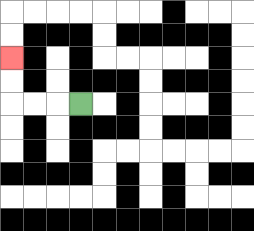{'start': '[3, 4]', 'end': '[0, 2]', 'path_directions': 'L,L,L,U,U', 'path_coordinates': '[[3, 4], [2, 4], [1, 4], [0, 4], [0, 3], [0, 2]]'}